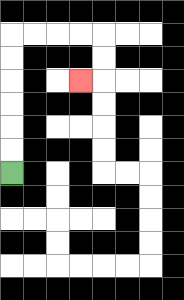{'start': '[0, 7]', 'end': '[3, 3]', 'path_directions': 'U,U,U,U,U,U,R,R,R,R,D,D,L', 'path_coordinates': '[[0, 7], [0, 6], [0, 5], [0, 4], [0, 3], [0, 2], [0, 1], [1, 1], [2, 1], [3, 1], [4, 1], [4, 2], [4, 3], [3, 3]]'}